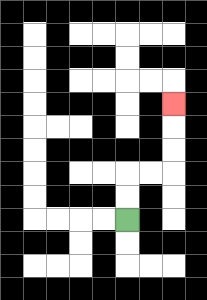{'start': '[5, 9]', 'end': '[7, 4]', 'path_directions': 'U,U,R,R,U,U,U', 'path_coordinates': '[[5, 9], [5, 8], [5, 7], [6, 7], [7, 7], [7, 6], [7, 5], [7, 4]]'}